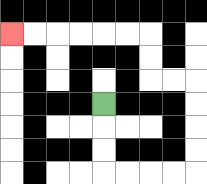{'start': '[4, 4]', 'end': '[0, 1]', 'path_directions': 'D,D,D,R,R,R,R,U,U,U,U,L,L,U,U,L,L,L,L,L,L', 'path_coordinates': '[[4, 4], [4, 5], [4, 6], [4, 7], [5, 7], [6, 7], [7, 7], [8, 7], [8, 6], [8, 5], [8, 4], [8, 3], [7, 3], [6, 3], [6, 2], [6, 1], [5, 1], [4, 1], [3, 1], [2, 1], [1, 1], [0, 1]]'}